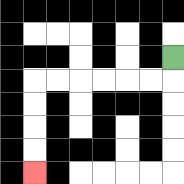{'start': '[7, 2]', 'end': '[1, 7]', 'path_directions': 'D,L,L,L,L,L,L,D,D,D,D', 'path_coordinates': '[[7, 2], [7, 3], [6, 3], [5, 3], [4, 3], [3, 3], [2, 3], [1, 3], [1, 4], [1, 5], [1, 6], [1, 7]]'}